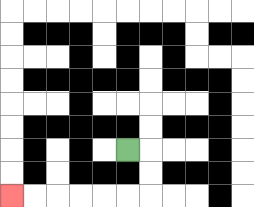{'start': '[5, 6]', 'end': '[0, 8]', 'path_directions': 'R,D,D,L,L,L,L,L,L', 'path_coordinates': '[[5, 6], [6, 6], [6, 7], [6, 8], [5, 8], [4, 8], [3, 8], [2, 8], [1, 8], [0, 8]]'}